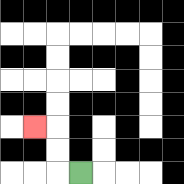{'start': '[3, 7]', 'end': '[1, 5]', 'path_directions': 'L,U,U,L', 'path_coordinates': '[[3, 7], [2, 7], [2, 6], [2, 5], [1, 5]]'}